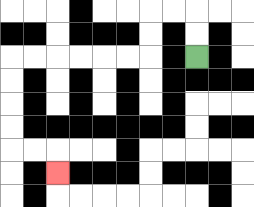{'start': '[8, 2]', 'end': '[2, 7]', 'path_directions': 'U,U,L,L,D,D,L,L,L,L,L,L,D,D,D,D,R,R,D', 'path_coordinates': '[[8, 2], [8, 1], [8, 0], [7, 0], [6, 0], [6, 1], [6, 2], [5, 2], [4, 2], [3, 2], [2, 2], [1, 2], [0, 2], [0, 3], [0, 4], [0, 5], [0, 6], [1, 6], [2, 6], [2, 7]]'}